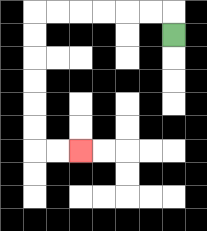{'start': '[7, 1]', 'end': '[3, 6]', 'path_directions': 'U,L,L,L,L,L,L,D,D,D,D,D,D,R,R', 'path_coordinates': '[[7, 1], [7, 0], [6, 0], [5, 0], [4, 0], [3, 0], [2, 0], [1, 0], [1, 1], [1, 2], [1, 3], [1, 4], [1, 5], [1, 6], [2, 6], [3, 6]]'}